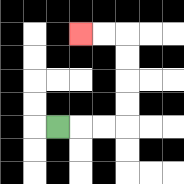{'start': '[2, 5]', 'end': '[3, 1]', 'path_directions': 'R,R,R,U,U,U,U,L,L', 'path_coordinates': '[[2, 5], [3, 5], [4, 5], [5, 5], [5, 4], [5, 3], [5, 2], [5, 1], [4, 1], [3, 1]]'}